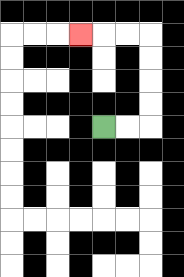{'start': '[4, 5]', 'end': '[3, 1]', 'path_directions': 'R,R,U,U,U,U,L,L,L', 'path_coordinates': '[[4, 5], [5, 5], [6, 5], [6, 4], [6, 3], [6, 2], [6, 1], [5, 1], [4, 1], [3, 1]]'}